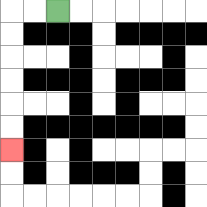{'start': '[2, 0]', 'end': '[0, 6]', 'path_directions': 'L,L,D,D,D,D,D,D', 'path_coordinates': '[[2, 0], [1, 0], [0, 0], [0, 1], [0, 2], [0, 3], [0, 4], [0, 5], [0, 6]]'}